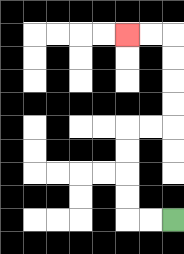{'start': '[7, 9]', 'end': '[5, 1]', 'path_directions': 'L,L,U,U,U,U,R,R,U,U,U,U,L,L', 'path_coordinates': '[[7, 9], [6, 9], [5, 9], [5, 8], [5, 7], [5, 6], [5, 5], [6, 5], [7, 5], [7, 4], [7, 3], [7, 2], [7, 1], [6, 1], [5, 1]]'}